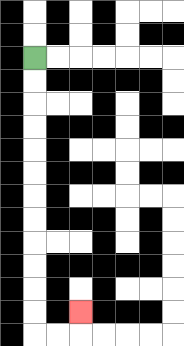{'start': '[1, 2]', 'end': '[3, 13]', 'path_directions': 'D,D,D,D,D,D,D,D,D,D,D,D,R,R,U', 'path_coordinates': '[[1, 2], [1, 3], [1, 4], [1, 5], [1, 6], [1, 7], [1, 8], [1, 9], [1, 10], [1, 11], [1, 12], [1, 13], [1, 14], [2, 14], [3, 14], [3, 13]]'}